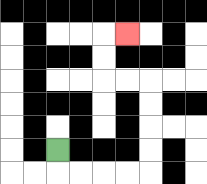{'start': '[2, 6]', 'end': '[5, 1]', 'path_directions': 'D,R,R,R,R,U,U,U,U,L,L,U,U,R', 'path_coordinates': '[[2, 6], [2, 7], [3, 7], [4, 7], [5, 7], [6, 7], [6, 6], [6, 5], [6, 4], [6, 3], [5, 3], [4, 3], [4, 2], [4, 1], [5, 1]]'}